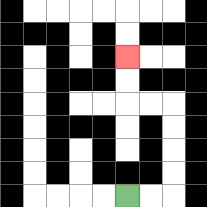{'start': '[5, 8]', 'end': '[5, 2]', 'path_directions': 'R,R,U,U,U,U,L,L,U,U', 'path_coordinates': '[[5, 8], [6, 8], [7, 8], [7, 7], [7, 6], [7, 5], [7, 4], [6, 4], [5, 4], [5, 3], [5, 2]]'}